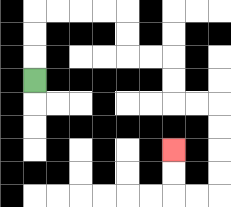{'start': '[1, 3]', 'end': '[7, 6]', 'path_directions': 'U,U,U,R,R,R,R,D,D,R,R,D,D,R,R,D,D,D,D,L,L,U,U', 'path_coordinates': '[[1, 3], [1, 2], [1, 1], [1, 0], [2, 0], [3, 0], [4, 0], [5, 0], [5, 1], [5, 2], [6, 2], [7, 2], [7, 3], [7, 4], [8, 4], [9, 4], [9, 5], [9, 6], [9, 7], [9, 8], [8, 8], [7, 8], [7, 7], [7, 6]]'}